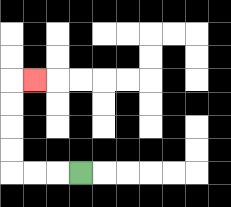{'start': '[3, 7]', 'end': '[1, 3]', 'path_directions': 'L,L,L,U,U,U,U,R', 'path_coordinates': '[[3, 7], [2, 7], [1, 7], [0, 7], [0, 6], [0, 5], [0, 4], [0, 3], [1, 3]]'}